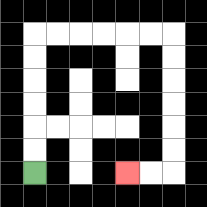{'start': '[1, 7]', 'end': '[5, 7]', 'path_directions': 'U,U,U,U,U,U,R,R,R,R,R,R,D,D,D,D,D,D,L,L', 'path_coordinates': '[[1, 7], [1, 6], [1, 5], [1, 4], [1, 3], [1, 2], [1, 1], [2, 1], [3, 1], [4, 1], [5, 1], [6, 1], [7, 1], [7, 2], [7, 3], [7, 4], [7, 5], [7, 6], [7, 7], [6, 7], [5, 7]]'}